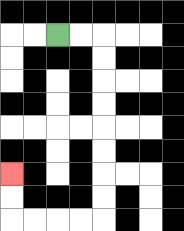{'start': '[2, 1]', 'end': '[0, 7]', 'path_directions': 'R,R,D,D,D,D,D,D,D,D,L,L,L,L,U,U', 'path_coordinates': '[[2, 1], [3, 1], [4, 1], [4, 2], [4, 3], [4, 4], [4, 5], [4, 6], [4, 7], [4, 8], [4, 9], [3, 9], [2, 9], [1, 9], [0, 9], [0, 8], [0, 7]]'}